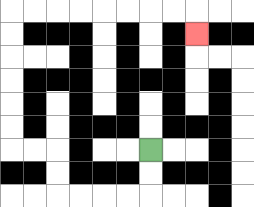{'start': '[6, 6]', 'end': '[8, 1]', 'path_directions': 'D,D,L,L,L,L,U,U,L,L,U,U,U,U,U,U,R,R,R,R,R,R,R,R,D', 'path_coordinates': '[[6, 6], [6, 7], [6, 8], [5, 8], [4, 8], [3, 8], [2, 8], [2, 7], [2, 6], [1, 6], [0, 6], [0, 5], [0, 4], [0, 3], [0, 2], [0, 1], [0, 0], [1, 0], [2, 0], [3, 0], [4, 0], [5, 0], [6, 0], [7, 0], [8, 0], [8, 1]]'}